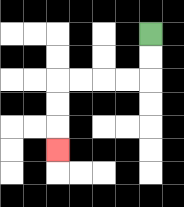{'start': '[6, 1]', 'end': '[2, 6]', 'path_directions': 'D,D,L,L,L,L,D,D,D', 'path_coordinates': '[[6, 1], [6, 2], [6, 3], [5, 3], [4, 3], [3, 3], [2, 3], [2, 4], [2, 5], [2, 6]]'}